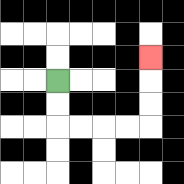{'start': '[2, 3]', 'end': '[6, 2]', 'path_directions': 'D,D,R,R,R,R,U,U,U', 'path_coordinates': '[[2, 3], [2, 4], [2, 5], [3, 5], [4, 5], [5, 5], [6, 5], [6, 4], [6, 3], [6, 2]]'}